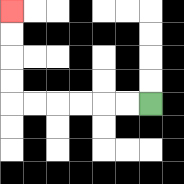{'start': '[6, 4]', 'end': '[0, 0]', 'path_directions': 'L,L,L,L,L,L,U,U,U,U', 'path_coordinates': '[[6, 4], [5, 4], [4, 4], [3, 4], [2, 4], [1, 4], [0, 4], [0, 3], [0, 2], [0, 1], [0, 0]]'}